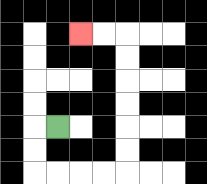{'start': '[2, 5]', 'end': '[3, 1]', 'path_directions': 'L,D,D,R,R,R,R,U,U,U,U,U,U,L,L', 'path_coordinates': '[[2, 5], [1, 5], [1, 6], [1, 7], [2, 7], [3, 7], [4, 7], [5, 7], [5, 6], [5, 5], [5, 4], [5, 3], [5, 2], [5, 1], [4, 1], [3, 1]]'}